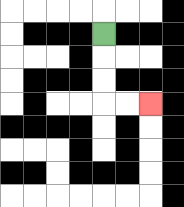{'start': '[4, 1]', 'end': '[6, 4]', 'path_directions': 'D,D,D,R,R', 'path_coordinates': '[[4, 1], [4, 2], [4, 3], [4, 4], [5, 4], [6, 4]]'}